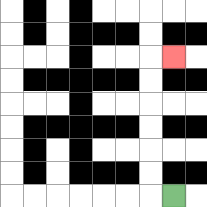{'start': '[7, 8]', 'end': '[7, 2]', 'path_directions': 'L,U,U,U,U,U,U,R', 'path_coordinates': '[[7, 8], [6, 8], [6, 7], [6, 6], [6, 5], [6, 4], [6, 3], [6, 2], [7, 2]]'}